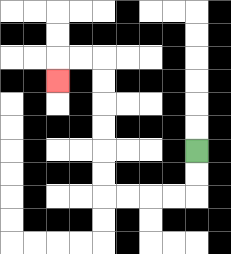{'start': '[8, 6]', 'end': '[2, 3]', 'path_directions': 'D,D,L,L,L,L,U,U,U,U,U,U,L,L,D', 'path_coordinates': '[[8, 6], [8, 7], [8, 8], [7, 8], [6, 8], [5, 8], [4, 8], [4, 7], [4, 6], [4, 5], [4, 4], [4, 3], [4, 2], [3, 2], [2, 2], [2, 3]]'}